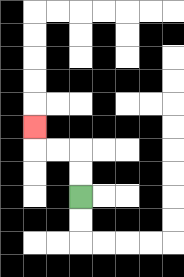{'start': '[3, 8]', 'end': '[1, 5]', 'path_directions': 'U,U,L,L,U', 'path_coordinates': '[[3, 8], [3, 7], [3, 6], [2, 6], [1, 6], [1, 5]]'}